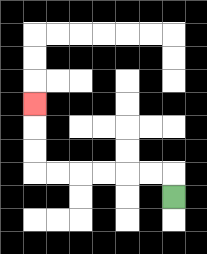{'start': '[7, 8]', 'end': '[1, 4]', 'path_directions': 'U,L,L,L,L,L,L,U,U,U', 'path_coordinates': '[[7, 8], [7, 7], [6, 7], [5, 7], [4, 7], [3, 7], [2, 7], [1, 7], [1, 6], [1, 5], [1, 4]]'}